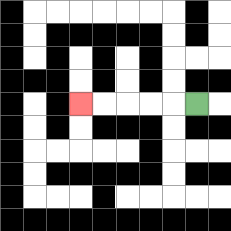{'start': '[8, 4]', 'end': '[3, 4]', 'path_directions': 'L,L,L,L,L', 'path_coordinates': '[[8, 4], [7, 4], [6, 4], [5, 4], [4, 4], [3, 4]]'}